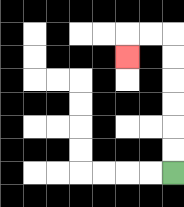{'start': '[7, 7]', 'end': '[5, 2]', 'path_directions': 'U,U,U,U,U,U,L,L,D', 'path_coordinates': '[[7, 7], [7, 6], [7, 5], [7, 4], [7, 3], [7, 2], [7, 1], [6, 1], [5, 1], [5, 2]]'}